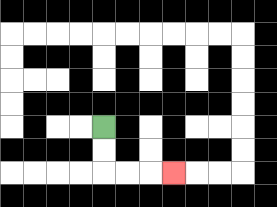{'start': '[4, 5]', 'end': '[7, 7]', 'path_directions': 'D,D,R,R,R', 'path_coordinates': '[[4, 5], [4, 6], [4, 7], [5, 7], [6, 7], [7, 7]]'}